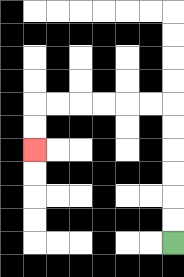{'start': '[7, 10]', 'end': '[1, 6]', 'path_directions': 'U,U,U,U,U,U,L,L,L,L,L,L,D,D', 'path_coordinates': '[[7, 10], [7, 9], [7, 8], [7, 7], [7, 6], [7, 5], [7, 4], [6, 4], [5, 4], [4, 4], [3, 4], [2, 4], [1, 4], [1, 5], [1, 6]]'}